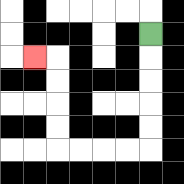{'start': '[6, 1]', 'end': '[1, 2]', 'path_directions': 'D,D,D,D,D,L,L,L,L,U,U,U,U,L', 'path_coordinates': '[[6, 1], [6, 2], [6, 3], [6, 4], [6, 5], [6, 6], [5, 6], [4, 6], [3, 6], [2, 6], [2, 5], [2, 4], [2, 3], [2, 2], [1, 2]]'}